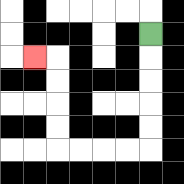{'start': '[6, 1]', 'end': '[1, 2]', 'path_directions': 'D,D,D,D,D,L,L,L,L,U,U,U,U,L', 'path_coordinates': '[[6, 1], [6, 2], [6, 3], [6, 4], [6, 5], [6, 6], [5, 6], [4, 6], [3, 6], [2, 6], [2, 5], [2, 4], [2, 3], [2, 2], [1, 2]]'}